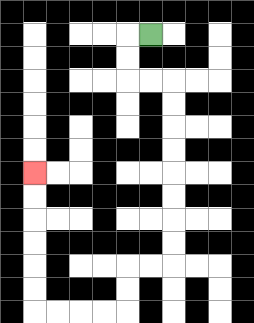{'start': '[6, 1]', 'end': '[1, 7]', 'path_directions': 'L,D,D,R,R,D,D,D,D,D,D,D,D,L,L,D,D,L,L,L,L,U,U,U,U,U,U', 'path_coordinates': '[[6, 1], [5, 1], [5, 2], [5, 3], [6, 3], [7, 3], [7, 4], [7, 5], [7, 6], [7, 7], [7, 8], [7, 9], [7, 10], [7, 11], [6, 11], [5, 11], [5, 12], [5, 13], [4, 13], [3, 13], [2, 13], [1, 13], [1, 12], [1, 11], [1, 10], [1, 9], [1, 8], [1, 7]]'}